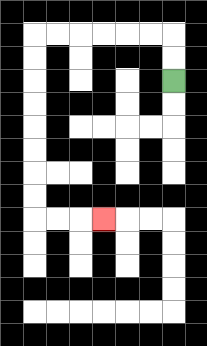{'start': '[7, 3]', 'end': '[4, 9]', 'path_directions': 'U,U,L,L,L,L,L,L,D,D,D,D,D,D,D,D,R,R,R', 'path_coordinates': '[[7, 3], [7, 2], [7, 1], [6, 1], [5, 1], [4, 1], [3, 1], [2, 1], [1, 1], [1, 2], [1, 3], [1, 4], [1, 5], [1, 6], [1, 7], [1, 8], [1, 9], [2, 9], [3, 9], [4, 9]]'}